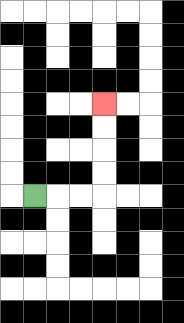{'start': '[1, 8]', 'end': '[4, 4]', 'path_directions': 'R,R,R,U,U,U,U', 'path_coordinates': '[[1, 8], [2, 8], [3, 8], [4, 8], [4, 7], [4, 6], [4, 5], [4, 4]]'}